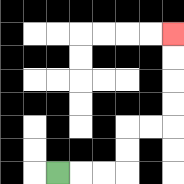{'start': '[2, 7]', 'end': '[7, 1]', 'path_directions': 'R,R,R,U,U,R,R,U,U,U,U', 'path_coordinates': '[[2, 7], [3, 7], [4, 7], [5, 7], [5, 6], [5, 5], [6, 5], [7, 5], [7, 4], [7, 3], [7, 2], [7, 1]]'}